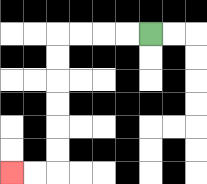{'start': '[6, 1]', 'end': '[0, 7]', 'path_directions': 'L,L,L,L,D,D,D,D,D,D,L,L', 'path_coordinates': '[[6, 1], [5, 1], [4, 1], [3, 1], [2, 1], [2, 2], [2, 3], [2, 4], [2, 5], [2, 6], [2, 7], [1, 7], [0, 7]]'}